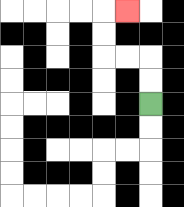{'start': '[6, 4]', 'end': '[5, 0]', 'path_directions': 'U,U,L,L,U,U,R', 'path_coordinates': '[[6, 4], [6, 3], [6, 2], [5, 2], [4, 2], [4, 1], [4, 0], [5, 0]]'}